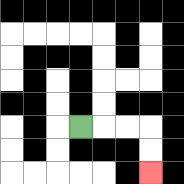{'start': '[3, 5]', 'end': '[6, 7]', 'path_directions': 'R,R,R,D,D', 'path_coordinates': '[[3, 5], [4, 5], [5, 5], [6, 5], [6, 6], [6, 7]]'}